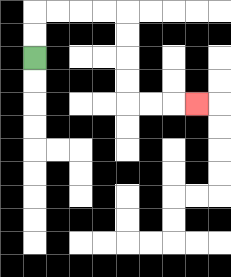{'start': '[1, 2]', 'end': '[8, 4]', 'path_directions': 'U,U,R,R,R,R,D,D,D,D,R,R,R', 'path_coordinates': '[[1, 2], [1, 1], [1, 0], [2, 0], [3, 0], [4, 0], [5, 0], [5, 1], [5, 2], [5, 3], [5, 4], [6, 4], [7, 4], [8, 4]]'}